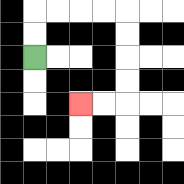{'start': '[1, 2]', 'end': '[3, 4]', 'path_directions': 'U,U,R,R,R,R,D,D,D,D,L,L', 'path_coordinates': '[[1, 2], [1, 1], [1, 0], [2, 0], [3, 0], [4, 0], [5, 0], [5, 1], [5, 2], [5, 3], [5, 4], [4, 4], [3, 4]]'}